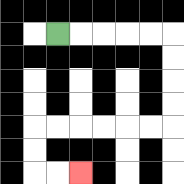{'start': '[2, 1]', 'end': '[3, 7]', 'path_directions': 'R,R,R,R,R,D,D,D,D,L,L,L,L,L,L,D,D,R,R', 'path_coordinates': '[[2, 1], [3, 1], [4, 1], [5, 1], [6, 1], [7, 1], [7, 2], [7, 3], [7, 4], [7, 5], [6, 5], [5, 5], [4, 5], [3, 5], [2, 5], [1, 5], [1, 6], [1, 7], [2, 7], [3, 7]]'}